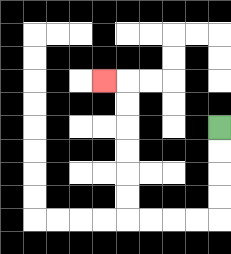{'start': '[9, 5]', 'end': '[4, 3]', 'path_directions': 'D,D,D,D,L,L,L,L,U,U,U,U,U,U,L', 'path_coordinates': '[[9, 5], [9, 6], [9, 7], [9, 8], [9, 9], [8, 9], [7, 9], [6, 9], [5, 9], [5, 8], [5, 7], [5, 6], [5, 5], [5, 4], [5, 3], [4, 3]]'}